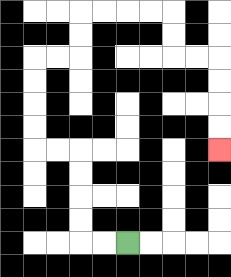{'start': '[5, 10]', 'end': '[9, 6]', 'path_directions': 'L,L,U,U,U,U,L,L,U,U,U,U,R,R,U,U,R,R,R,R,D,D,R,R,D,D,D,D', 'path_coordinates': '[[5, 10], [4, 10], [3, 10], [3, 9], [3, 8], [3, 7], [3, 6], [2, 6], [1, 6], [1, 5], [1, 4], [1, 3], [1, 2], [2, 2], [3, 2], [3, 1], [3, 0], [4, 0], [5, 0], [6, 0], [7, 0], [7, 1], [7, 2], [8, 2], [9, 2], [9, 3], [9, 4], [9, 5], [9, 6]]'}